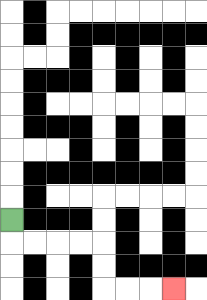{'start': '[0, 9]', 'end': '[7, 12]', 'path_directions': 'D,R,R,R,R,D,D,R,R,R', 'path_coordinates': '[[0, 9], [0, 10], [1, 10], [2, 10], [3, 10], [4, 10], [4, 11], [4, 12], [5, 12], [6, 12], [7, 12]]'}